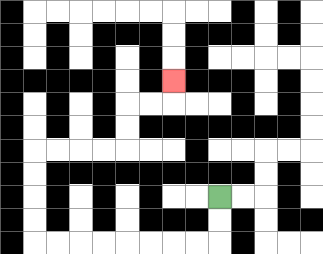{'start': '[9, 8]', 'end': '[7, 3]', 'path_directions': 'D,D,L,L,L,L,L,L,L,L,U,U,U,U,R,R,R,R,U,U,R,R,U', 'path_coordinates': '[[9, 8], [9, 9], [9, 10], [8, 10], [7, 10], [6, 10], [5, 10], [4, 10], [3, 10], [2, 10], [1, 10], [1, 9], [1, 8], [1, 7], [1, 6], [2, 6], [3, 6], [4, 6], [5, 6], [5, 5], [5, 4], [6, 4], [7, 4], [7, 3]]'}